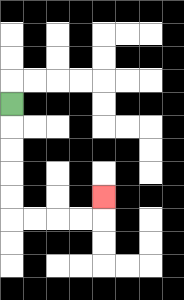{'start': '[0, 4]', 'end': '[4, 8]', 'path_directions': 'D,D,D,D,D,R,R,R,R,U', 'path_coordinates': '[[0, 4], [0, 5], [0, 6], [0, 7], [0, 8], [0, 9], [1, 9], [2, 9], [3, 9], [4, 9], [4, 8]]'}